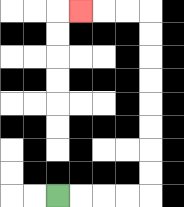{'start': '[2, 8]', 'end': '[3, 0]', 'path_directions': 'R,R,R,R,U,U,U,U,U,U,U,U,L,L,L', 'path_coordinates': '[[2, 8], [3, 8], [4, 8], [5, 8], [6, 8], [6, 7], [6, 6], [6, 5], [6, 4], [6, 3], [6, 2], [6, 1], [6, 0], [5, 0], [4, 0], [3, 0]]'}